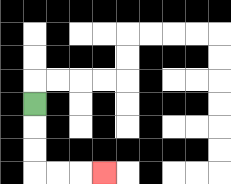{'start': '[1, 4]', 'end': '[4, 7]', 'path_directions': 'D,D,D,R,R,R', 'path_coordinates': '[[1, 4], [1, 5], [1, 6], [1, 7], [2, 7], [3, 7], [4, 7]]'}